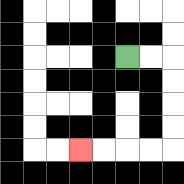{'start': '[5, 2]', 'end': '[3, 6]', 'path_directions': 'R,R,D,D,D,D,L,L,L,L', 'path_coordinates': '[[5, 2], [6, 2], [7, 2], [7, 3], [7, 4], [7, 5], [7, 6], [6, 6], [5, 6], [4, 6], [3, 6]]'}